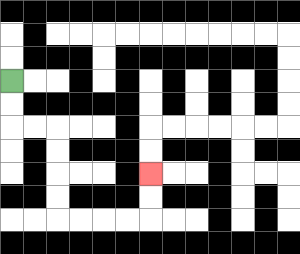{'start': '[0, 3]', 'end': '[6, 7]', 'path_directions': 'D,D,R,R,D,D,D,D,R,R,R,R,U,U', 'path_coordinates': '[[0, 3], [0, 4], [0, 5], [1, 5], [2, 5], [2, 6], [2, 7], [2, 8], [2, 9], [3, 9], [4, 9], [5, 9], [6, 9], [6, 8], [6, 7]]'}